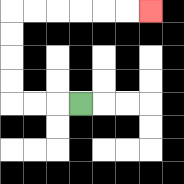{'start': '[3, 4]', 'end': '[6, 0]', 'path_directions': 'L,L,L,U,U,U,U,R,R,R,R,R,R', 'path_coordinates': '[[3, 4], [2, 4], [1, 4], [0, 4], [0, 3], [0, 2], [0, 1], [0, 0], [1, 0], [2, 0], [3, 0], [4, 0], [5, 0], [6, 0]]'}